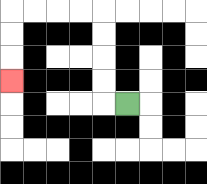{'start': '[5, 4]', 'end': '[0, 3]', 'path_directions': 'L,U,U,U,U,L,L,L,L,D,D,D', 'path_coordinates': '[[5, 4], [4, 4], [4, 3], [4, 2], [4, 1], [4, 0], [3, 0], [2, 0], [1, 0], [0, 0], [0, 1], [0, 2], [0, 3]]'}